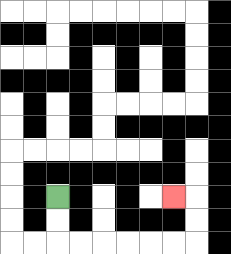{'start': '[2, 8]', 'end': '[7, 8]', 'path_directions': 'D,D,R,R,R,R,R,R,U,U,L', 'path_coordinates': '[[2, 8], [2, 9], [2, 10], [3, 10], [4, 10], [5, 10], [6, 10], [7, 10], [8, 10], [8, 9], [8, 8], [7, 8]]'}